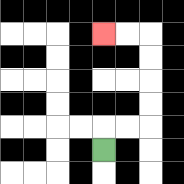{'start': '[4, 6]', 'end': '[4, 1]', 'path_directions': 'U,R,R,U,U,U,U,L,L', 'path_coordinates': '[[4, 6], [4, 5], [5, 5], [6, 5], [6, 4], [6, 3], [6, 2], [6, 1], [5, 1], [4, 1]]'}